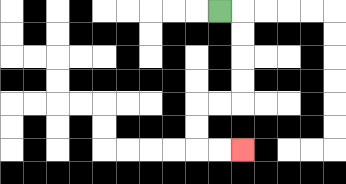{'start': '[9, 0]', 'end': '[10, 6]', 'path_directions': 'R,D,D,D,D,L,L,D,D,R,R', 'path_coordinates': '[[9, 0], [10, 0], [10, 1], [10, 2], [10, 3], [10, 4], [9, 4], [8, 4], [8, 5], [8, 6], [9, 6], [10, 6]]'}